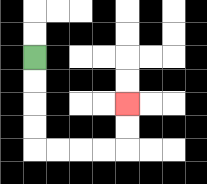{'start': '[1, 2]', 'end': '[5, 4]', 'path_directions': 'D,D,D,D,R,R,R,R,U,U', 'path_coordinates': '[[1, 2], [1, 3], [1, 4], [1, 5], [1, 6], [2, 6], [3, 6], [4, 6], [5, 6], [5, 5], [5, 4]]'}